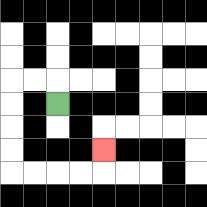{'start': '[2, 4]', 'end': '[4, 6]', 'path_directions': 'U,L,L,D,D,D,D,R,R,R,R,U', 'path_coordinates': '[[2, 4], [2, 3], [1, 3], [0, 3], [0, 4], [0, 5], [0, 6], [0, 7], [1, 7], [2, 7], [3, 7], [4, 7], [4, 6]]'}